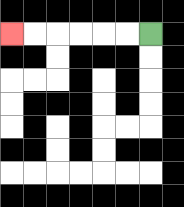{'start': '[6, 1]', 'end': '[0, 1]', 'path_directions': 'L,L,L,L,L,L', 'path_coordinates': '[[6, 1], [5, 1], [4, 1], [3, 1], [2, 1], [1, 1], [0, 1]]'}